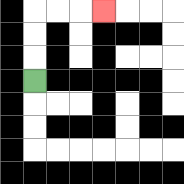{'start': '[1, 3]', 'end': '[4, 0]', 'path_directions': 'U,U,U,R,R,R', 'path_coordinates': '[[1, 3], [1, 2], [1, 1], [1, 0], [2, 0], [3, 0], [4, 0]]'}